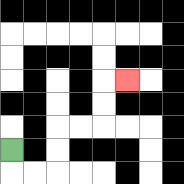{'start': '[0, 6]', 'end': '[5, 3]', 'path_directions': 'D,R,R,U,U,R,R,U,U,R', 'path_coordinates': '[[0, 6], [0, 7], [1, 7], [2, 7], [2, 6], [2, 5], [3, 5], [4, 5], [4, 4], [4, 3], [5, 3]]'}